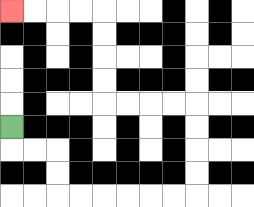{'start': '[0, 5]', 'end': '[0, 0]', 'path_directions': 'D,R,R,D,D,R,R,R,R,R,R,U,U,U,U,L,L,L,L,U,U,U,U,L,L,L,L', 'path_coordinates': '[[0, 5], [0, 6], [1, 6], [2, 6], [2, 7], [2, 8], [3, 8], [4, 8], [5, 8], [6, 8], [7, 8], [8, 8], [8, 7], [8, 6], [8, 5], [8, 4], [7, 4], [6, 4], [5, 4], [4, 4], [4, 3], [4, 2], [4, 1], [4, 0], [3, 0], [2, 0], [1, 0], [0, 0]]'}